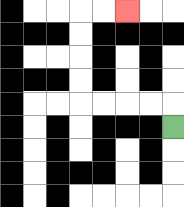{'start': '[7, 5]', 'end': '[5, 0]', 'path_directions': 'U,L,L,L,L,U,U,U,U,R,R', 'path_coordinates': '[[7, 5], [7, 4], [6, 4], [5, 4], [4, 4], [3, 4], [3, 3], [3, 2], [3, 1], [3, 0], [4, 0], [5, 0]]'}